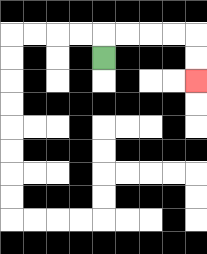{'start': '[4, 2]', 'end': '[8, 3]', 'path_directions': 'U,R,R,R,R,D,D', 'path_coordinates': '[[4, 2], [4, 1], [5, 1], [6, 1], [7, 1], [8, 1], [8, 2], [8, 3]]'}